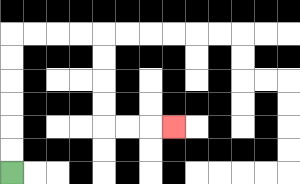{'start': '[0, 7]', 'end': '[7, 5]', 'path_directions': 'U,U,U,U,U,U,R,R,R,R,D,D,D,D,R,R,R', 'path_coordinates': '[[0, 7], [0, 6], [0, 5], [0, 4], [0, 3], [0, 2], [0, 1], [1, 1], [2, 1], [3, 1], [4, 1], [4, 2], [4, 3], [4, 4], [4, 5], [5, 5], [6, 5], [7, 5]]'}